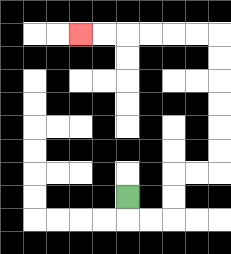{'start': '[5, 8]', 'end': '[3, 1]', 'path_directions': 'D,R,R,U,U,R,R,U,U,U,U,U,U,L,L,L,L,L,L', 'path_coordinates': '[[5, 8], [5, 9], [6, 9], [7, 9], [7, 8], [7, 7], [8, 7], [9, 7], [9, 6], [9, 5], [9, 4], [9, 3], [9, 2], [9, 1], [8, 1], [7, 1], [6, 1], [5, 1], [4, 1], [3, 1]]'}